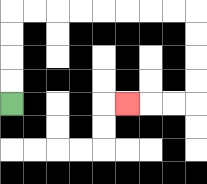{'start': '[0, 4]', 'end': '[5, 4]', 'path_directions': 'U,U,U,U,R,R,R,R,R,R,R,R,D,D,D,D,L,L,L', 'path_coordinates': '[[0, 4], [0, 3], [0, 2], [0, 1], [0, 0], [1, 0], [2, 0], [3, 0], [4, 0], [5, 0], [6, 0], [7, 0], [8, 0], [8, 1], [8, 2], [8, 3], [8, 4], [7, 4], [6, 4], [5, 4]]'}